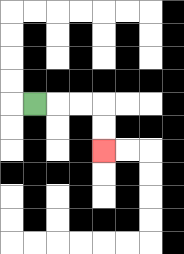{'start': '[1, 4]', 'end': '[4, 6]', 'path_directions': 'R,R,R,D,D', 'path_coordinates': '[[1, 4], [2, 4], [3, 4], [4, 4], [4, 5], [4, 6]]'}